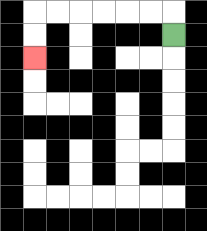{'start': '[7, 1]', 'end': '[1, 2]', 'path_directions': 'U,L,L,L,L,L,L,D,D', 'path_coordinates': '[[7, 1], [7, 0], [6, 0], [5, 0], [4, 0], [3, 0], [2, 0], [1, 0], [1, 1], [1, 2]]'}